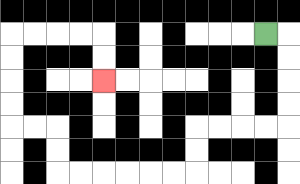{'start': '[11, 1]', 'end': '[4, 3]', 'path_directions': 'R,D,D,D,D,L,L,L,L,D,D,L,L,L,L,L,L,U,U,L,L,U,U,U,U,R,R,R,R,D,D', 'path_coordinates': '[[11, 1], [12, 1], [12, 2], [12, 3], [12, 4], [12, 5], [11, 5], [10, 5], [9, 5], [8, 5], [8, 6], [8, 7], [7, 7], [6, 7], [5, 7], [4, 7], [3, 7], [2, 7], [2, 6], [2, 5], [1, 5], [0, 5], [0, 4], [0, 3], [0, 2], [0, 1], [1, 1], [2, 1], [3, 1], [4, 1], [4, 2], [4, 3]]'}